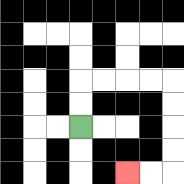{'start': '[3, 5]', 'end': '[5, 7]', 'path_directions': 'U,U,R,R,R,R,D,D,D,D,L,L', 'path_coordinates': '[[3, 5], [3, 4], [3, 3], [4, 3], [5, 3], [6, 3], [7, 3], [7, 4], [7, 5], [7, 6], [7, 7], [6, 7], [5, 7]]'}